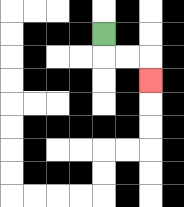{'start': '[4, 1]', 'end': '[6, 3]', 'path_directions': 'D,R,R,D', 'path_coordinates': '[[4, 1], [4, 2], [5, 2], [6, 2], [6, 3]]'}